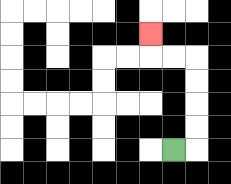{'start': '[7, 6]', 'end': '[6, 1]', 'path_directions': 'R,U,U,U,U,L,L,U', 'path_coordinates': '[[7, 6], [8, 6], [8, 5], [8, 4], [8, 3], [8, 2], [7, 2], [6, 2], [6, 1]]'}